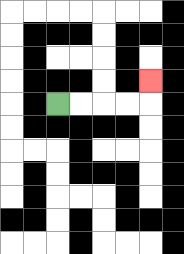{'start': '[2, 4]', 'end': '[6, 3]', 'path_directions': 'R,R,R,R,U', 'path_coordinates': '[[2, 4], [3, 4], [4, 4], [5, 4], [6, 4], [6, 3]]'}